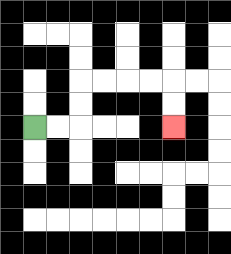{'start': '[1, 5]', 'end': '[7, 5]', 'path_directions': 'R,R,U,U,R,R,R,R,D,D', 'path_coordinates': '[[1, 5], [2, 5], [3, 5], [3, 4], [3, 3], [4, 3], [5, 3], [6, 3], [7, 3], [7, 4], [7, 5]]'}